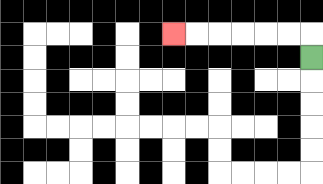{'start': '[13, 2]', 'end': '[7, 1]', 'path_directions': 'U,L,L,L,L,L,L', 'path_coordinates': '[[13, 2], [13, 1], [12, 1], [11, 1], [10, 1], [9, 1], [8, 1], [7, 1]]'}